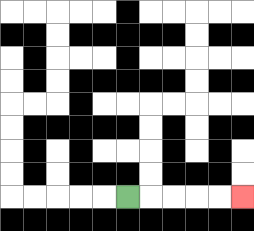{'start': '[5, 8]', 'end': '[10, 8]', 'path_directions': 'R,R,R,R,R', 'path_coordinates': '[[5, 8], [6, 8], [7, 8], [8, 8], [9, 8], [10, 8]]'}